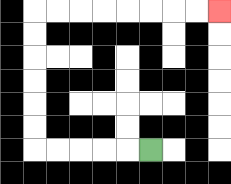{'start': '[6, 6]', 'end': '[9, 0]', 'path_directions': 'L,L,L,L,L,U,U,U,U,U,U,R,R,R,R,R,R,R,R', 'path_coordinates': '[[6, 6], [5, 6], [4, 6], [3, 6], [2, 6], [1, 6], [1, 5], [1, 4], [1, 3], [1, 2], [1, 1], [1, 0], [2, 0], [3, 0], [4, 0], [5, 0], [6, 0], [7, 0], [8, 0], [9, 0]]'}